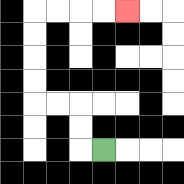{'start': '[4, 6]', 'end': '[5, 0]', 'path_directions': 'L,U,U,L,L,U,U,U,U,R,R,R,R', 'path_coordinates': '[[4, 6], [3, 6], [3, 5], [3, 4], [2, 4], [1, 4], [1, 3], [1, 2], [1, 1], [1, 0], [2, 0], [3, 0], [4, 0], [5, 0]]'}